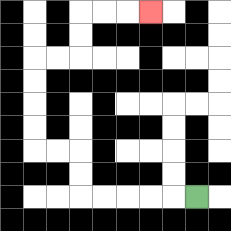{'start': '[8, 8]', 'end': '[6, 0]', 'path_directions': 'L,L,L,L,L,U,U,L,L,U,U,U,U,R,R,U,U,R,R,R', 'path_coordinates': '[[8, 8], [7, 8], [6, 8], [5, 8], [4, 8], [3, 8], [3, 7], [3, 6], [2, 6], [1, 6], [1, 5], [1, 4], [1, 3], [1, 2], [2, 2], [3, 2], [3, 1], [3, 0], [4, 0], [5, 0], [6, 0]]'}